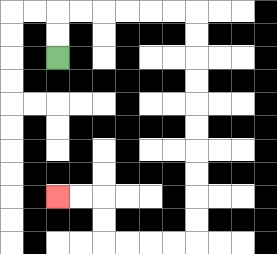{'start': '[2, 2]', 'end': '[2, 8]', 'path_directions': 'U,U,R,R,R,R,R,R,D,D,D,D,D,D,D,D,D,D,L,L,L,L,U,U,L,L', 'path_coordinates': '[[2, 2], [2, 1], [2, 0], [3, 0], [4, 0], [5, 0], [6, 0], [7, 0], [8, 0], [8, 1], [8, 2], [8, 3], [8, 4], [8, 5], [8, 6], [8, 7], [8, 8], [8, 9], [8, 10], [7, 10], [6, 10], [5, 10], [4, 10], [4, 9], [4, 8], [3, 8], [2, 8]]'}